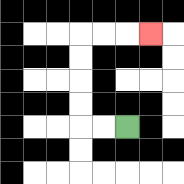{'start': '[5, 5]', 'end': '[6, 1]', 'path_directions': 'L,L,U,U,U,U,R,R,R', 'path_coordinates': '[[5, 5], [4, 5], [3, 5], [3, 4], [3, 3], [3, 2], [3, 1], [4, 1], [5, 1], [6, 1]]'}